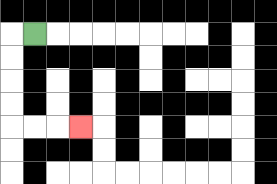{'start': '[1, 1]', 'end': '[3, 5]', 'path_directions': 'L,D,D,D,D,R,R,R', 'path_coordinates': '[[1, 1], [0, 1], [0, 2], [0, 3], [0, 4], [0, 5], [1, 5], [2, 5], [3, 5]]'}